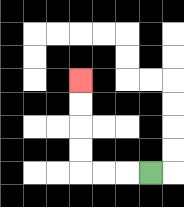{'start': '[6, 7]', 'end': '[3, 3]', 'path_directions': 'L,L,L,U,U,U,U', 'path_coordinates': '[[6, 7], [5, 7], [4, 7], [3, 7], [3, 6], [3, 5], [3, 4], [3, 3]]'}